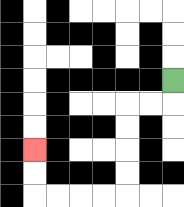{'start': '[7, 3]', 'end': '[1, 6]', 'path_directions': 'D,L,L,D,D,D,D,L,L,L,L,U,U', 'path_coordinates': '[[7, 3], [7, 4], [6, 4], [5, 4], [5, 5], [5, 6], [5, 7], [5, 8], [4, 8], [3, 8], [2, 8], [1, 8], [1, 7], [1, 6]]'}